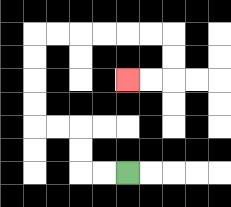{'start': '[5, 7]', 'end': '[5, 3]', 'path_directions': 'L,L,U,U,L,L,U,U,U,U,R,R,R,R,R,R,D,D,L,L', 'path_coordinates': '[[5, 7], [4, 7], [3, 7], [3, 6], [3, 5], [2, 5], [1, 5], [1, 4], [1, 3], [1, 2], [1, 1], [2, 1], [3, 1], [4, 1], [5, 1], [6, 1], [7, 1], [7, 2], [7, 3], [6, 3], [5, 3]]'}